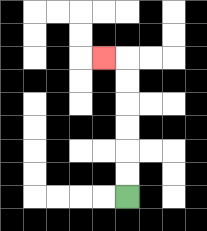{'start': '[5, 8]', 'end': '[4, 2]', 'path_directions': 'U,U,U,U,U,U,L', 'path_coordinates': '[[5, 8], [5, 7], [5, 6], [5, 5], [5, 4], [5, 3], [5, 2], [4, 2]]'}